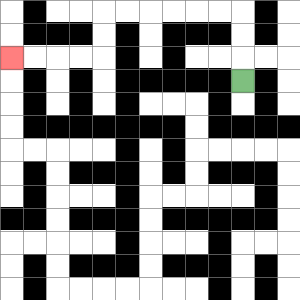{'start': '[10, 3]', 'end': '[0, 2]', 'path_directions': 'U,U,U,L,L,L,L,L,L,D,D,L,L,L,L', 'path_coordinates': '[[10, 3], [10, 2], [10, 1], [10, 0], [9, 0], [8, 0], [7, 0], [6, 0], [5, 0], [4, 0], [4, 1], [4, 2], [3, 2], [2, 2], [1, 2], [0, 2]]'}